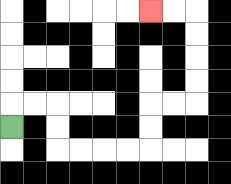{'start': '[0, 5]', 'end': '[6, 0]', 'path_directions': 'U,R,R,D,D,R,R,R,R,U,U,R,R,U,U,U,U,L,L', 'path_coordinates': '[[0, 5], [0, 4], [1, 4], [2, 4], [2, 5], [2, 6], [3, 6], [4, 6], [5, 6], [6, 6], [6, 5], [6, 4], [7, 4], [8, 4], [8, 3], [8, 2], [8, 1], [8, 0], [7, 0], [6, 0]]'}